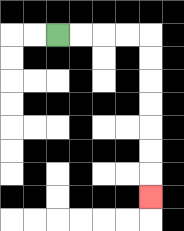{'start': '[2, 1]', 'end': '[6, 8]', 'path_directions': 'R,R,R,R,D,D,D,D,D,D,D', 'path_coordinates': '[[2, 1], [3, 1], [4, 1], [5, 1], [6, 1], [6, 2], [6, 3], [6, 4], [6, 5], [6, 6], [6, 7], [6, 8]]'}